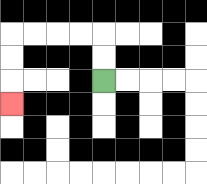{'start': '[4, 3]', 'end': '[0, 4]', 'path_directions': 'U,U,L,L,L,L,D,D,D', 'path_coordinates': '[[4, 3], [4, 2], [4, 1], [3, 1], [2, 1], [1, 1], [0, 1], [0, 2], [0, 3], [0, 4]]'}